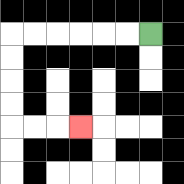{'start': '[6, 1]', 'end': '[3, 5]', 'path_directions': 'L,L,L,L,L,L,D,D,D,D,R,R,R', 'path_coordinates': '[[6, 1], [5, 1], [4, 1], [3, 1], [2, 1], [1, 1], [0, 1], [0, 2], [0, 3], [0, 4], [0, 5], [1, 5], [2, 5], [3, 5]]'}